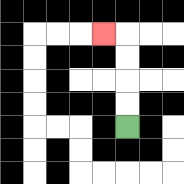{'start': '[5, 5]', 'end': '[4, 1]', 'path_directions': 'U,U,U,U,L', 'path_coordinates': '[[5, 5], [5, 4], [5, 3], [5, 2], [5, 1], [4, 1]]'}